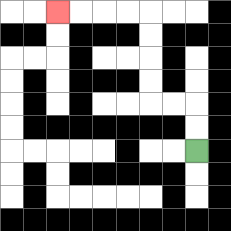{'start': '[8, 6]', 'end': '[2, 0]', 'path_directions': 'U,U,L,L,U,U,U,U,L,L,L,L', 'path_coordinates': '[[8, 6], [8, 5], [8, 4], [7, 4], [6, 4], [6, 3], [6, 2], [6, 1], [6, 0], [5, 0], [4, 0], [3, 0], [2, 0]]'}